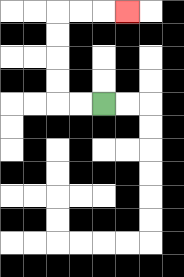{'start': '[4, 4]', 'end': '[5, 0]', 'path_directions': 'L,L,U,U,U,U,R,R,R', 'path_coordinates': '[[4, 4], [3, 4], [2, 4], [2, 3], [2, 2], [2, 1], [2, 0], [3, 0], [4, 0], [5, 0]]'}